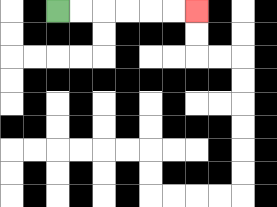{'start': '[2, 0]', 'end': '[8, 0]', 'path_directions': 'R,R,R,R,R,R', 'path_coordinates': '[[2, 0], [3, 0], [4, 0], [5, 0], [6, 0], [7, 0], [8, 0]]'}